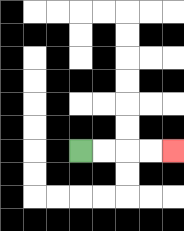{'start': '[3, 6]', 'end': '[7, 6]', 'path_directions': 'R,R,R,R', 'path_coordinates': '[[3, 6], [4, 6], [5, 6], [6, 6], [7, 6]]'}